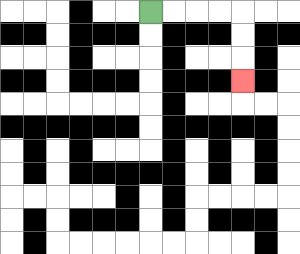{'start': '[6, 0]', 'end': '[10, 3]', 'path_directions': 'R,R,R,R,D,D,D', 'path_coordinates': '[[6, 0], [7, 0], [8, 0], [9, 0], [10, 0], [10, 1], [10, 2], [10, 3]]'}